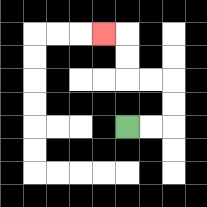{'start': '[5, 5]', 'end': '[4, 1]', 'path_directions': 'R,R,U,U,L,L,U,U,L', 'path_coordinates': '[[5, 5], [6, 5], [7, 5], [7, 4], [7, 3], [6, 3], [5, 3], [5, 2], [5, 1], [4, 1]]'}